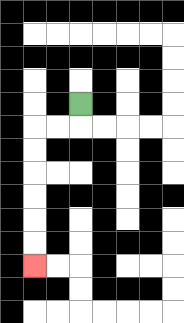{'start': '[3, 4]', 'end': '[1, 11]', 'path_directions': 'D,L,L,D,D,D,D,D,D', 'path_coordinates': '[[3, 4], [3, 5], [2, 5], [1, 5], [1, 6], [1, 7], [1, 8], [1, 9], [1, 10], [1, 11]]'}